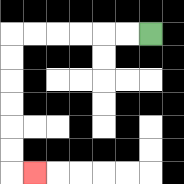{'start': '[6, 1]', 'end': '[1, 7]', 'path_directions': 'L,L,L,L,L,L,D,D,D,D,D,D,R', 'path_coordinates': '[[6, 1], [5, 1], [4, 1], [3, 1], [2, 1], [1, 1], [0, 1], [0, 2], [0, 3], [0, 4], [0, 5], [0, 6], [0, 7], [1, 7]]'}